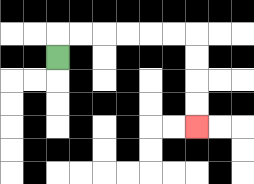{'start': '[2, 2]', 'end': '[8, 5]', 'path_directions': 'U,R,R,R,R,R,R,D,D,D,D', 'path_coordinates': '[[2, 2], [2, 1], [3, 1], [4, 1], [5, 1], [6, 1], [7, 1], [8, 1], [8, 2], [8, 3], [8, 4], [8, 5]]'}